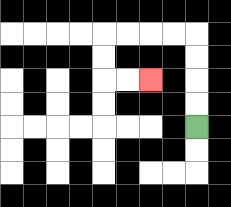{'start': '[8, 5]', 'end': '[6, 3]', 'path_directions': 'U,U,U,U,L,L,L,L,D,D,R,R', 'path_coordinates': '[[8, 5], [8, 4], [8, 3], [8, 2], [8, 1], [7, 1], [6, 1], [5, 1], [4, 1], [4, 2], [4, 3], [5, 3], [6, 3]]'}